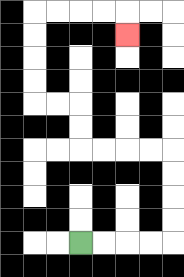{'start': '[3, 10]', 'end': '[5, 1]', 'path_directions': 'R,R,R,R,U,U,U,U,L,L,L,L,U,U,L,L,U,U,U,U,R,R,R,R,D', 'path_coordinates': '[[3, 10], [4, 10], [5, 10], [6, 10], [7, 10], [7, 9], [7, 8], [7, 7], [7, 6], [6, 6], [5, 6], [4, 6], [3, 6], [3, 5], [3, 4], [2, 4], [1, 4], [1, 3], [1, 2], [1, 1], [1, 0], [2, 0], [3, 0], [4, 0], [5, 0], [5, 1]]'}